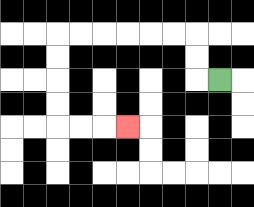{'start': '[9, 3]', 'end': '[5, 5]', 'path_directions': 'L,U,U,L,L,L,L,L,L,D,D,D,D,R,R,R', 'path_coordinates': '[[9, 3], [8, 3], [8, 2], [8, 1], [7, 1], [6, 1], [5, 1], [4, 1], [3, 1], [2, 1], [2, 2], [2, 3], [2, 4], [2, 5], [3, 5], [4, 5], [5, 5]]'}